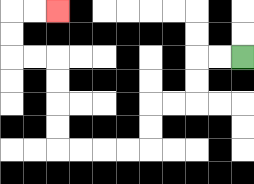{'start': '[10, 2]', 'end': '[2, 0]', 'path_directions': 'L,L,D,D,L,L,D,D,L,L,L,L,U,U,U,U,L,L,U,U,R,R', 'path_coordinates': '[[10, 2], [9, 2], [8, 2], [8, 3], [8, 4], [7, 4], [6, 4], [6, 5], [6, 6], [5, 6], [4, 6], [3, 6], [2, 6], [2, 5], [2, 4], [2, 3], [2, 2], [1, 2], [0, 2], [0, 1], [0, 0], [1, 0], [2, 0]]'}